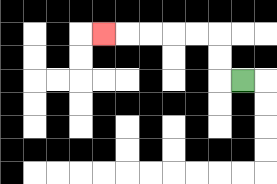{'start': '[10, 3]', 'end': '[4, 1]', 'path_directions': 'L,U,U,L,L,L,L,L', 'path_coordinates': '[[10, 3], [9, 3], [9, 2], [9, 1], [8, 1], [7, 1], [6, 1], [5, 1], [4, 1]]'}